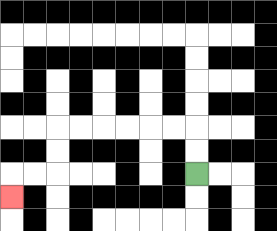{'start': '[8, 7]', 'end': '[0, 8]', 'path_directions': 'U,U,L,L,L,L,L,L,D,D,L,L,D', 'path_coordinates': '[[8, 7], [8, 6], [8, 5], [7, 5], [6, 5], [5, 5], [4, 5], [3, 5], [2, 5], [2, 6], [2, 7], [1, 7], [0, 7], [0, 8]]'}